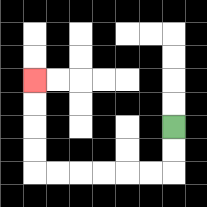{'start': '[7, 5]', 'end': '[1, 3]', 'path_directions': 'D,D,L,L,L,L,L,L,U,U,U,U', 'path_coordinates': '[[7, 5], [7, 6], [7, 7], [6, 7], [5, 7], [4, 7], [3, 7], [2, 7], [1, 7], [1, 6], [1, 5], [1, 4], [1, 3]]'}